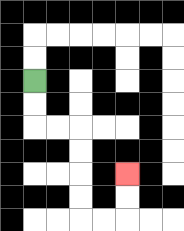{'start': '[1, 3]', 'end': '[5, 7]', 'path_directions': 'D,D,R,R,D,D,D,D,R,R,U,U', 'path_coordinates': '[[1, 3], [1, 4], [1, 5], [2, 5], [3, 5], [3, 6], [3, 7], [3, 8], [3, 9], [4, 9], [5, 9], [5, 8], [5, 7]]'}